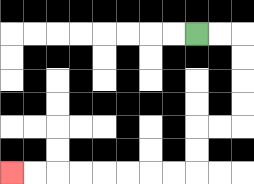{'start': '[8, 1]', 'end': '[0, 7]', 'path_directions': 'R,R,D,D,D,D,L,L,D,D,L,L,L,L,L,L,L,L', 'path_coordinates': '[[8, 1], [9, 1], [10, 1], [10, 2], [10, 3], [10, 4], [10, 5], [9, 5], [8, 5], [8, 6], [8, 7], [7, 7], [6, 7], [5, 7], [4, 7], [3, 7], [2, 7], [1, 7], [0, 7]]'}